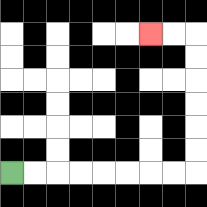{'start': '[0, 7]', 'end': '[6, 1]', 'path_directions': 'R,R,R,R,R,R,R,R,U,U,U,U,U,U,L,L', 'path_coordinates': '[[0, 7], [1, 7], [2, 7], [3, 7], [4, 7], [5, 7], [6, 7], [7, 7], [8, 7], [8, 6], [8, 5], [8, 4], [8, 3], [8, 2], [8, 1], [7, 1], [6, 1]]'}